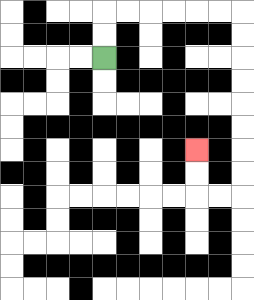{'start': '[4, 2]', 'end': '[8, 6]', 'path_directions': 'U,U,R,R,R,R,R,R,D,D,D,D,D,D,D,D,L,L,U,U', 'path_coordinates': '[[4, 2], [4, 1], [4, 0], [5, 0], [6, 0], [7, 0], [8, 0], [9, 0], [10, 0], [10, 1], [10, 2], [10, 3], [10, 4], [10, 5], [10, 6], [10, 7], [10, 8], [9, 8], [8, 8], [8, 7], [8, 6]]'}